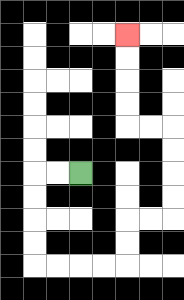{'start': '[3, 7]', 'end': '[5, 1]', 'path_directions': 'L,L,D,D,D,D,R,R,R,R,U,U,R,R,U,U,U,U,L,L,U,U,U,U', 'path_coordinates': '[[3, 7], [2, 7], [1, 7], [1, 8], [1, 9], [1, 10], [1, 11], [2, 11], [3, 11], [4, 11], [5, 11], [5, 10], [5, 9], [6, 9], [7, 9], [7, 8], [7, 7], [7, 6], [7, 5], [6, 5], [5, 5], [5, 4], [5, 3], [5, 2], [5, 1]]'}